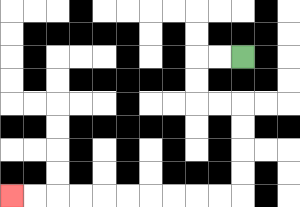{'start': '[10, 2]', 'end': '[0, 8]', 'path_directions': 'L,L,D,D,R,R,D,D,D,D,L,L,L,L,L,L,L,L,L,L', 'path_coordinates': '[[10, 2], [9, 2], [8, 2], [8, 3], [8, 4], [9, 4], [10, 4], [10, 5], [10, 6], [10, 7], [10, 8], [9, 8], [8, 8], [7, 8], [6, 8], [5, 8], [4, 8], [3, 8], [2, 8], [1, 8], [0, 8]]'}